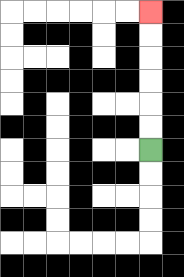{'start': '[6, 6]', 'end': '[6, 0]', 'path_directions': 'U,U,U,U,U,U', 'path_coordinates': '[[6, 6], [6, 5], [6, 4], [6, 3], [6, 2], [6, 1], [6, 0]]'}